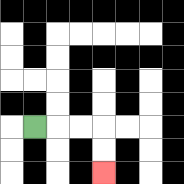{'start': '[1, 5]', 'end': '[4, 7]', 'path_directions': 'R,R,R,D,D', 'path_coordinates': '[[1, 5], [2, 5], [3, 5], [4, 5], [4, 6], [4, 7]]'}